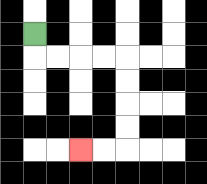{'start': '[1, 1]', 'end': '[3, 6]', 'path_directions': 'D,R,R,R,R,D,D,D,D,L,L', 'path_coordinates': '[[1, 1], [1, 2], [2, 2], [3, 2], [4, 2], [5, 2], [5, 3], [5, 4], [5, 5], [5, 6], [4, 6], [3, 6]]'}